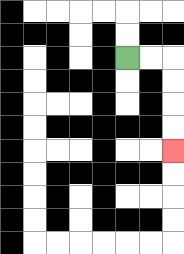{'start': '[5, 2]', 'end': '[7, 6]', 'path_directions': 'R,R,D,D,D,D', 'path_coordinates': '[[5, 2], [6, 2], [7, 2], [7, 3], [7, 4], [7, 5], [7, 6]]'}